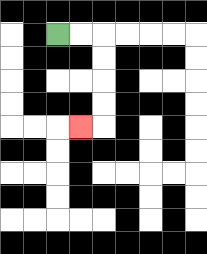{'start': '[2, 1]', 'end': '[3, 5]', 'path_directions': 'R,R,D,D,D,D,L', 'path_coordinates': '[[2, 1], [3, 1], [4, 1], [4, 2], [4, 3], [4, 4], [4, 5], [3, 5]]'}